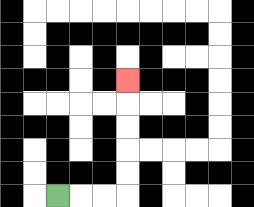{'start': '[2, 8]', 'end': '[5, 3]', 'path_directions': 'R,R,R,U,U,U,U,U', 'path_coordinates': '[[2, 8], [3, 8], [4, 8], [5, 8], [5, 7], [5, 6], [5, 5], [5, 4], [5, 3]]'}